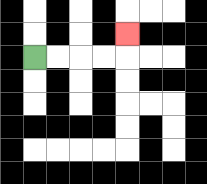{'start': '[1, 2]', 'end': '[5, 1]', 'path_directions': 'R,R,R,R,U', 'path_coordinates': '[[1, 2], [2, 2], [3, 2], [4, 2], [5, 2], [5, 1]]'}